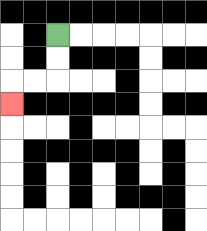{'start': '[2, 1]', 'end': '[0, 4]', 'path_directions': 'D,D,L,L,D', 'path_coordinates': '[[2, 1], [2, 2], [2, 3], [1, 3], [0, 3], [0, 4]]'}